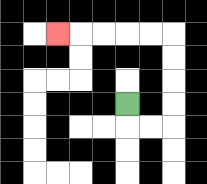{'start': '[5, 4]', 'end': '[2, 1]', 'path_directions': 'D,R,R,U,U,U,U,L,L,L,L,L', 'path_coordinates': '[[5, 4], [5, 5], [6, 5], [7, 5], [7, 4], [7, 3], [7, 2], [7, 1], [6, 1], [5, 1], [4, 1], [3, 1], [2, 1]]'}